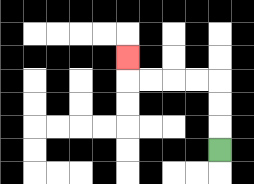{'start': '[9, 6]', 'end': '[5, 2]', 'path_directions': 'U,U,U,L,L,L,L,U', 'path_coordinates': '[[9, 6], [9, 5], [9, 4], [9, 3], [8, 3], [7, 3], [6, 3], [5, 3], [5, 2]]'}